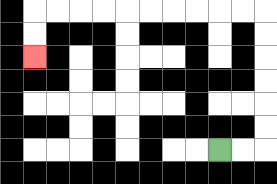{'start': '[9, 6]', 'end': '[1, 2]', 'path_directions': 'R,R,U,U,U,U,U,U,L,L,L,L,L,L,L,L,L,L,D,D', 'path_coordinates': '[[9, 6], [10, 6], [11, 6], [11, 5], [11, 4], [11, 3], [11, 2], [11, 1], [11, 0], [10, 0], [9, 0], [8, 0], [7, 0], [6, 0], [5, 0], [4, 0], [3, 0], [2, 0], [1, 0], [1, 1], [1, 2]]'}